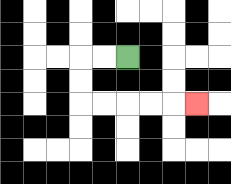{'start': '[5, 2]', 'end': '[8, 4]', 'path_directions': 'L,L,D,D,R,R,R,R,R', 'path_coordinates': '[[5, 2], [4, 2], [3, 2], [3, 3], [3, 4], [4, 4], [5, 4], [6, 4], [7, 4], [8, 4]]'}